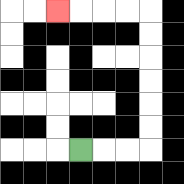{'start': '[3, 6]', 'end': '[2, 0]', 'path_directions': 'R,R,R,U,U,U,U,U,U,L,L,L,L', 'path_coordinates': '[[3, 6], [4, 6], [5, 6], [6, 6], [6, 5], [6, 4], [6, 3], [6, 2], [6, 1], [6, 0], [5, 0], [4, 0], [3, 0], [2, 0]]'}